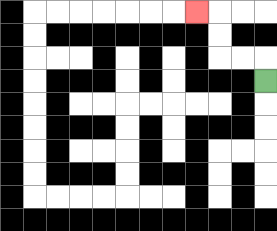{'start': '[11, 3]', 'end': '[8, 0]', 'path_directions': 'U,L,L,U,U,L', 'path_coordinates': '[[11, 3], [11, 2], [10, 2], [9, 2], [9, 1], [9, 0], [8, 0]]'}